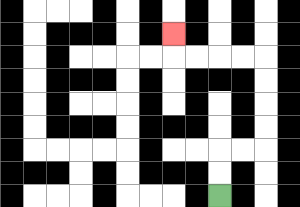{'start': '[9, 8]', 'end': '[7, 1]', 'path_directions': 'U,U,R,R,U,U,U,U,L,L,L,L,U', 'path_coordinates': '[[9, 8], [9, 7], [9, 6], [10, 6], [11, 6], [11, 5], [11, 4], [11, 3], [11, 2], [10, 2], [9, 2], [8, 2], [7, 2], [7, 1]]'}